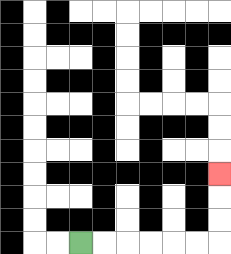{'start': '[3, 10]', 'end': '[9, 7]', 'path_directions': 'R,R,R,R,R,R,U,U,U', 'path_coordinates': '[[3, 10], [4, 10], [5, 10], [6, 10], [7, 10], [8, 10], [9, 10], [9, 9], [9, 8], [9, 7]]'}